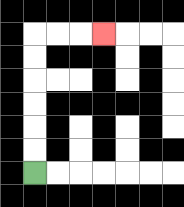{'start': '[1, 7]', 'end': '[4, 1]', 'path_directions': 'U,U,U,U,U,U,R,R,R', 'path_coordinates': '[[1, 7], [1, 6], [1, 5], [1, 4], [1, 3], [1, 2], [1, 1], [2, 1], [3, 1], [4, 1]]'}